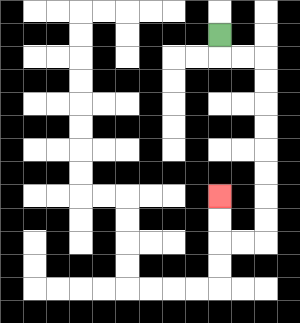{'start': '[9, 1]', 'end': '[9, 8]', 'path_directions': 'D,R,R,D,D,D,D,D,D,D,D,L,L,U,U', 'path_coordinates': '[[9, 1], [9, 2], [10, 2], [11, 2], [11, 3], [11, 4], [11, 5], [11, 6], [11, 7], [11, 8], [11, 9], [11, 10], [10, 10], [9, 10], [9, 9], [9, 8]]'}